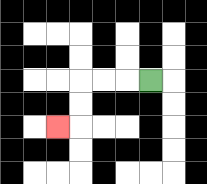{'start': '[6, 3]', 'end': '[2, 5]', 'path_directions': 'L,L,L,D,D,L', 'path_coordinates': '[[6, 3], [5, 3], [4, 3], [3, 3], [3, 4], [3, 5], [2, 5]]'}